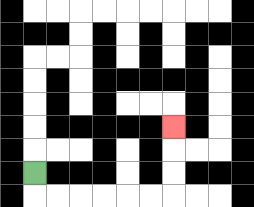{'start': '[1, 7]', 'end': '[7, 5]', 'path_directions': 'D,R,R,R,R,R,R,U,U,U', 'path_coordinates': '[[1, 7], [1, 8], [2, 8], [3, 8], [4, 8], [5, 8], [6, 8], [7, 8], [7, 7], [7, 6], [7, 5]]'}